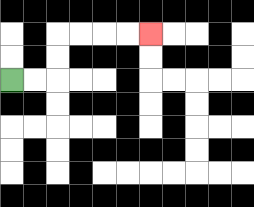{'start': '[0, 3]', 'end': '[6, 1]', 'path_directions': 'R,R,U,U,R,R,R,R', 'path_coordinates': '[[0, 3], [1, 3], [2, 3], [2, 2], [2, 1], [3, 1], [4, 1], [5, 1], [6, 1]]'}